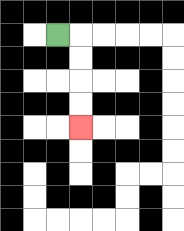{'start': '[2, 1]', 'end': '[3, 5]', 'path_directions': 'R,D,D,D,D', 'path_coordinates': '[[2, 1], [3, 1], [3, 2], [3, 3], [3, 4], [3, 5]]'}